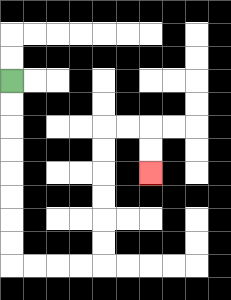{'start': '[0, 3]', 'end': '[6, 7]', 'path_directions': 'D,D,D,D,D,D,D,D,R,R,R,R,U,U,U,U,U,U,R,R,D,D', 'path_coordinates': '[[0, 3], [0, 4], [0, 5], [0, 6], [0, 7], [0, 8], [0, 9], [0, 10], [0, 11], [1, 11], [2, 11], [3, 11], [4, 11], [4, 10], [4, 9], [4, 8], [4, 7], [4, 6], [4, 5], [5, 5], [6, 5], [6, 6], [6, 7]]'}